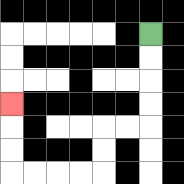{'start': '[6, 1]', 'end': '[0, 4]', 'path_directions': 'D,D,D,D,L,L,D,D,L,L,L,L,U,U,U', 'path_coordinates': '[[6, 1], [6, 2], [6, 3], [6, 4], [6, 5], [5, 5], [4, 5], [4, 6], [4, 7], [3, 7], [2, 7], [1, 7], [0, 7], [0, 6], [0, 5], [0, 4]]'}